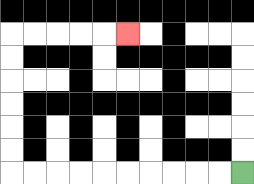{'start': '[10, 7]', 'end': '[5, 1]', 'path_directions': 'L,L,L,L,L,L,L,L,L,L,U,U,U,U,U,U,R,R,R,R,R', 'path_coordinates': '[[10, 7], [9, 7], [8, 7], [7, 7], [6, 7], [5, 7], [4, 7], [3, 7], [2, 7], [1, 7], [0, 7], [0, 6], [0, 5], [0, 4], [0, 3], [0, 2], [0, 1], [1, 1], [2, 1], [3, 1], [4, 1], [5, 1]]'}